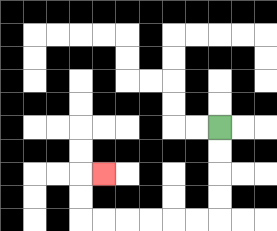{'start': '[9, 5]', 'end': '[4, 7]', 'path_directions': 'D,D,D,D,L,L,L,L,L,L,U,U,R', 'path_coordinates': '[[9, 5], [9, 6], [9, 7], [9, 8], [9, 9], [8, 9], [7, 9], [6, 9], [5, 9], [4, 9], [3, 9], [3, 8], [3, 7], [4, 7]]'}